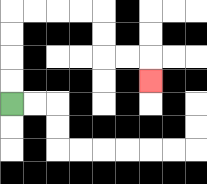{'start': '[0, 4]', 'end': '[6, 3]', 'path_directions': 'U,U,U,U,R,R,R,R,D,D,R,R,D', 'path_coordinates': '[[0, 4], [0, 3], [0, 2], [0, 1], [0, 0], [1, 0], [2, 0], [3, 0], [4, 0], [4, 1], [4, 2], [5, 2], [6, 2], [6, 3]]'}